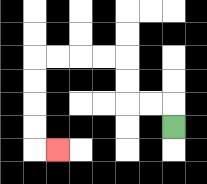{'start': '[7, 5]', 'end': '[2, 6]', 'path_directions': 'U,L,L,U,U,L,L,L,L,D,D,D,D,R', 'path_coordinates': '[[7, 5], [7, 4], [6, 4], [5, 4], [5, 3], [5, 2], [4, 2], [3, 2], [2, 2], [1, 2], [1, 3], [1, 4], [1, 5], [1, 6], [2, 6]]'}